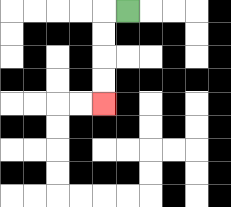{'start': '[5, 0]', 'end': '[4, 4]', 'path_directions': 'L,D,D,D,D', 'path_coordinates': '[[5, 0], [4, 0], [4, 1], [4, 2], [4, 3], [4, 4]]'}